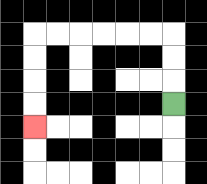{'start': '[7, 4]', 'end': '[1, 5]', 'path_directions': 'U,U,U,L,L,L,L,L,L,D,D,D,D', 'path_coordinates': '[[7, 4], [7, 3], [7, 2], [7, 1], [6, 1], [5, 1], [4, 1], [3, 1], [2, 1], [1, 1], [1, 2], [1, 3], [1, 4], [1, 5]]'}